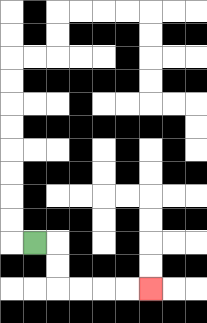{'start': '[1, 10]', 'end': '[6, 12]', 'path_directions': 'R,D,D,R,R,R,R', 'path_coordinates': '[[1, 10], [2, 10], [2, 11], [2, 12], [3, 12], [4, 12], [5, 12], [6, 12]]'}